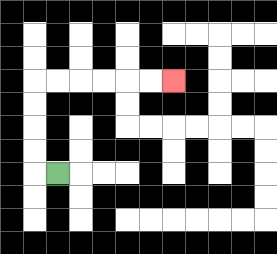{'start': '[2, 7]', 'end': '[7, 3]', 'path_directions': 'L,U,U,U,U,R,R,R,R,R,R', 'path_coordinates': '[[2, 7], [1, 7], [1, 6], [1, 5], [1, 4], [1, 3], [2, 3], [3, 3], [4, 3], [5, 3], [6, 3], [7, 3]]'}